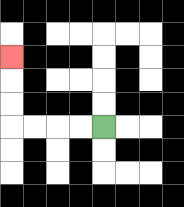{'start': '[4, 5]', 'end': '[0, 2]', 'path_directions': 'L,L,L,L,U,U,U', 'path_coordinates': '[[4, 5], [3, 5], [2, 5], [1, 5], [0, 5], [0, 4], [0, 3], [0, 2]]'}